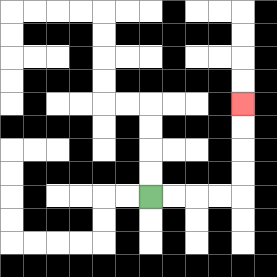{'start': '[6, 8]', 'end': '[10, 4]', 'path_directions': 'R,R,R,R,U,U,U,U', 'path_coordinates': '[[6, 8], [7, 8], [8, 8], [9, 8], [10, 8], [10, 7], [10, 6], [10, 5], [10, 4]]'}